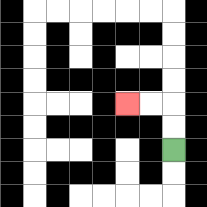{'start': '[7, 6]', 'end': '[5, 4]', 'path_directions': 'U,U,L,L', 'path_coordinates': '[[7, 6], [7, 5], [7, 4], [6, 4], [5, 4]]'}